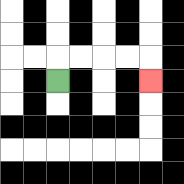{'start': '[2, 3]', 'end': '[6, 3]', 'path_directions': 'U,R,R,R,R,D', 'path_coordinates': '[[2, 3], [2, 2], [3, 2], [4, 2], [5, 2], [6, 2], [6, 3]]'}